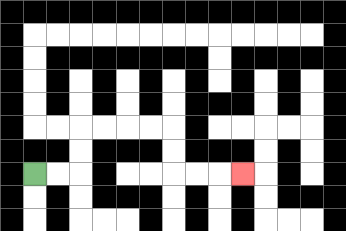{'start': '[1, 7]', 'end': '[10, 7]', 'path_directions': 'R,R,U,U,R,R,R,R,D,D,R,R,R', 'path_coordinates': '[[1, 7], [2, 7], [3, 7], [3, 6], [3, 5], [4, 5], [5, 5], [6, 5], [7, 5], [7, 6], [7, 7], [8, 7], [9, 7], [10, 7]]'}